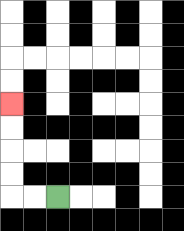{'start': '[2, 8]', 'end': '[0, 4]', 'path_directions': 'L,L,U,U,U,U', 'path_coordinates': '[[2, 8], [1, 8], [0, 8], [0, 7], [0, 6], [0, 5], [0, 4]]'}